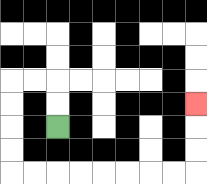{'start': '[2, 5]', 'end': '[8, 4]', 'path_directions': 'U,U,L,L,D,D,D,D,R,R,R,R,R,R,R,R,U,U,U', 'path_coordinates': '[[2, 5], [2, 4], [2, 3], [1, 3], [0, 3], [0, 4], [0, 5], [0, 6], [0, 7], [1, 7], [2, 7], [3, 7], [4, 7], [5, 7], [6, 7], [7, 7], [8, 7], [8, 6], [8, 5], [8, 4]]'}